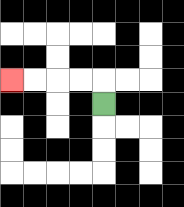{'start': '[4, 4]', 'end': '[0, 3]', 'path_directions': 'U,L,L,L,L', 'path_coordinates': '[[4, 4], [4, 3], [3, 3], [2, 3], [1, 3], [0, 3]]'}